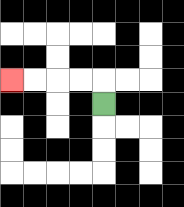{'start': '[4, 4]', 'end': '[0, 3]', 'path_directions': 'U,L,L,L,L', 'path_coordinates': '[[4, 4], [4, 3], [3, 3], [2, 3], [1, 3], [0, 3]]'}